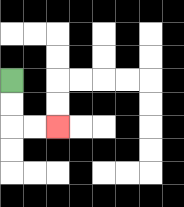{'start': '[0, 3]', 'end': '[2, 5]', 'path_directions': 'D,D,R,R', 'path_coordinates': '[[0, 3], [0, 4], [0, 5], [1, 5], [2, 5]]'}